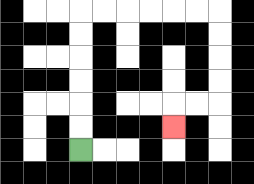{'start': '[3, 6]', 'end': '[7, 5]', 'path_directions': 'U,U,U,U,U,U,R,R,R,R,R,R,D,D,D,D,L,L,D', 'path_coordinates': '[[3, 6], [3, 5], [3, 4], [3, 3], [3, 2], [3, 1], [3, 0], [4, 0], [5, 0], [6, 0], [7, 0], [8, 0], [9, 0], [9, 1], [9, 2], [9, 3], [9, 4], [8, 4], [7, 4], [7, 5]]'}